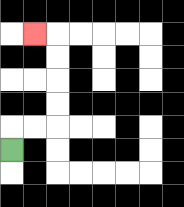{'start': '[0, 6]', 'end': '[1, 1]', 'path_directions': 'U,R,R,U,U,U,U,L', 'path_coordinates': '[[0, 6], [0, 5], [1, 5], [2, 5], [2, 4], [2, 3], [2, 2], [2, 1], [1, 1]]'}